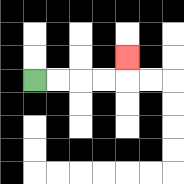{'start': '[1, 3]', 'end': '[5, 2]', 'path_directions': 'R,R,R,R,U', 'path_coordinates': '[[1, 3], [2, 3], [3, 3], [4, 3], [5, 3], [5, 2]]'}